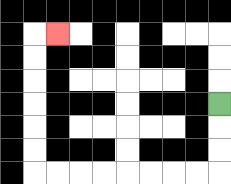{'start': '[9, 4]', 'end': '[2, 1]', 'path_directions': 'D,D,D,L,L,L,L,L,L,L,L,U,U,U,U,U,U,R', 'path_coordinates': '[[9, 4], [9, 5], [9, 6], [9, 7], [8, 7], [7, 7], [6, 7], [5, 7], [4, 7], [3, 7], [2, 7], [1, 7], [1, 6], [1, 5], [1, 4], [1, 3], [1, 2], [1, 1], [2, 1]]'}